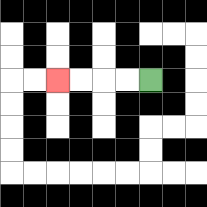{'start': '[6, 3]', 'end': '[2, 3]', 'path_directions': 'L,L,L,L', 'path_coordinates': '[[6, 3], [5, 3], [4, 3], [3, 3], [2, 3]]'}